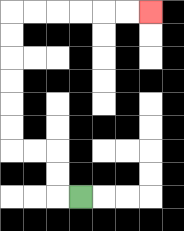{'start': '[3, 8]', 'end': '[6, 0]', 'path_directions': 'L,U,U,L,L,U,U,U,U,U,U,R,R,R,R,R,R', 'path_coordinates': '[[3, 8], [2, 8], [2, 7], [2, 6], [1, 6], [0, 6], [0, 5], [0, 4], [0, 3], [0, 2], [0, 1], [0, 0], [1, 0], [2, 0], [3, 0], [4, 0], [5, 0], [6, 0]]'}